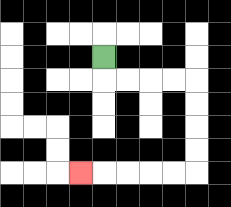{'start': '[4, 2]', 'end': '[3, 7]', 'path_directions': 'D,R,R,R,R,D,D,D,D,L,L,L,L,L', 'path_coordinates': '[[4, 2], [4, 3], [5, 3], [6, 3], [7, 3], [8, 3], [8, 4], [8, 5], [8, 6], [8, 7], [7, 7], [6, 7], [5, 7], [4, 7], [3, 7]]'}